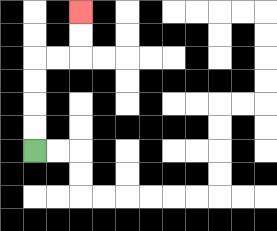{'start': '[1, 6]', 'end': '[3, 0]', 'path_directions': 'U,U,U,U,R,R,U,U', 'path_coordinates': '[[1, 6], [1, 5], [1, 4], [1, 3], [1, 2], [2, 2], [3, 2], [3, 1], [3, 0]]'}